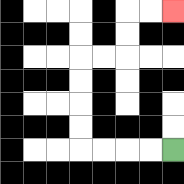{'start': '[7, 6]', 'end': '[7, 0]', 'path_directions': 'L,L,L,L,U,U,U,U,R,R,U,U,R,R', 'path_coordinates': '[[7, 6], [6, 6], [5, 6], [4, 6], [3, 6], [3, 5], [3, 4], [3, 3], [3, 2], [4, 2], [5, 2], [5, 1], [5, 0], [6, 0], [7, 0]]'}